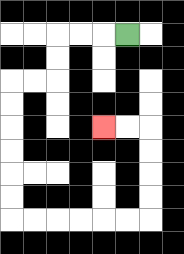{'start': '[5, 1]', 'end': '[4, 5]', 'path_directions': 'L,L,L,D,D,L,L,D,D,D,D,D,D,R,R,R,R,R,R,U,U,U,U,L,L', 'path_coordinates': '[[5, 1], [4, 1], [3, 1], [2, 1], [2, 2], [2, 3], [1, 3], [0, 3], [0, 4], [0, 5], [0, 6], [0, 7], [0, 8], [0, 9], [1, 9], [2, 9], [3, 9], [4, 9], [5, 9], [6, 9], [6, 8], [6, 7], [6, 6], [6, 5], [5, 5], [4, 5]]'}